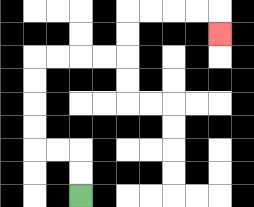{'start': '[3, 8]', 'end': '[9, 1]', 'path_directions': 'U,U,L,L,U,U,U,U,R,R,R,R,U,U,R,R,R,R,D', 'path_coordinates': '[[3, 8], [3, 7], [3, 6], [2, 6], [1, 6], [1, 5], [1, 4], [1, 3], [1, 2], [2, 2], [3, 2], [4, 2], [5, 2], [5, 1], [5, 0], [6, 0], [7, 0], [8, 0], [9, 0], [9, 1]]'}